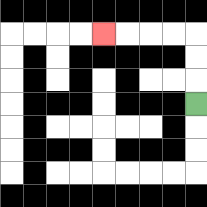{'start': '[8, 4]', 'end': '[4, 1]', 'path_directions': 'U,U,U,L,L,L,L', 'path_coordinates': '[[8, 4], [8, 3], [8, 2], [8, 1], [7, 1], [6, 1], [5, 1], [4, 1]]'}